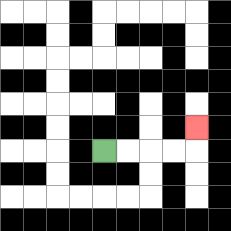{'start': '[4, 6]', 'end': '[8, 5]', 'path_directions': 'R,R,R,R,U', 'path_coordinates': '[[4, 6], [5, 6], [6, 6], [7, 6], [8, 6], [8, 5]]'}